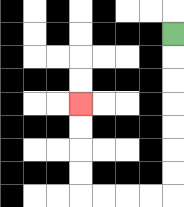{'start': '[7, 1]', 'end': '[3, 4]', 'path_directions': 'D,D,D,D,D,D,D,L,L,L,L,U,U,U,U', 'path_coordinates': '[[7, 1], [7, 2], [7, 3], [7, 4], [7, 5], [7, 6], [7, 7], [7, 8], [6, 8], [5, 8], [4, 8], [3, 8], [3, 7], [3, 6], [3, 5], [3, 4]]'}